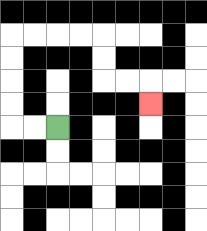{'start': '[2, 5]', 'end': '[6, 4]', 'path_directions': 'L,L,U,U,U,U,R,R,R,R,D,D,R,R,D', 'path_coordinates': '[[2, 5], [1, 5], [0, 5], [0, 4], [0, 3], [0, 2], [0, 1], [1, 1], [2, 1], [3, 1], [4, 1], [4, 2], [4, 3], [5, 3], [6, 3], [6, 4]]'}